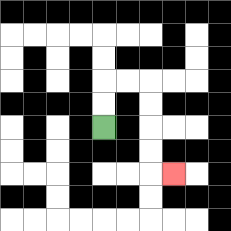{'start': '[4, 5]', 'end': '[7, 7]', 'path_directions': 'U,U,R,R,D,D,D,D,R', 'path_coordinates': '[[4, 5], [4, 4], [4, 3], [5, 3], [6, 3], [6, 4], [6, 5], [6, 6], [6, 7], [7, 7]]'}